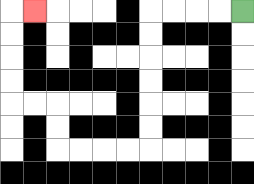{'start': '[10, 0]', 'end': '[1, 0]', 'path_directions': 'L,L,L,L,D,D,D,D,D,D,L,L,L,L,U,U,L,L,U,U,U,U,R', 'path_coordinates': '[[10, 0], [9, 0], [8, 0], [7, 0], [6, 0], [6, 1], [6, 2], [6, 3], [6, 4], [6, 5], [6, 6], [5, 6], [4, 6], [3, 6], [2, 6], [2, 5], [2, 4], [1, 4], [0, 4], [0, 3], [0, 2], [0, 1], [0, 0], [1, 0]]'}